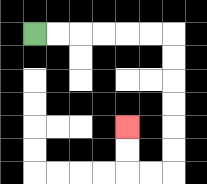{'start': '[1, 1]', 'end': '[5, 5]', 'path_directions': 'R,R,R,R,R,R,D,D,D,D,D,D,L,L,U,U', 'path_coordinates': '[[1, 1], [2, 1], [3, 1], [4, 1], [5, 1], [6, 1], [7, 1], [7, 2], [7, 3], [7, 4], [7, 5], [7, 6], [7, 7], [6, 7], [5, 7], [5, 6], [5, 5]]'}